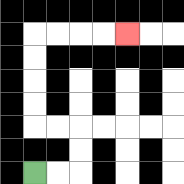{'start': '[1, 7]', 'end': '[5, 1]', 'path_directions': 'R,R,U,U,L,L,U,U,U,U,R,R,R,R', 'path_coordinates': '[[1, 7], [2, 7], [3, 7], [3, 6], [3, 5], [2, 5], [1, 5], [1, 4], [1, 3], [1, 2], [1, 1], [2, 1], [3, 1], [4, 1], [5, 1]]'}